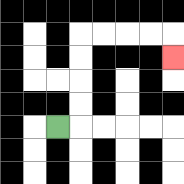{'start': '[2, 5]', 'end': '[7, 2]', 'path_directions': 'R,U,U,U,U,R,R,R,R,D', 'path_coordinates': '[[2, 5], [3, 5], [3, 4], [3, 3], [3, 2], [3, 1], [4, 1], [5, 1], [6, 1], [7, 1], [7, 2]]'}